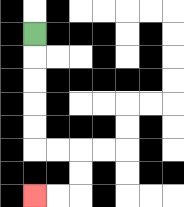{'start': '[1, 1]', 'end': '[1, 8]', 'path_directions': 'D,D,D,D,D,R,R,D,D,L,L', 'path_coordinates': '[[1, 1], [1, 2], [1, 3], [1, 4], [1, 5], [1, 6], [2, 6], [3, 6], [3, 7], [3, 8], [2, 8], [1, 8]]'}